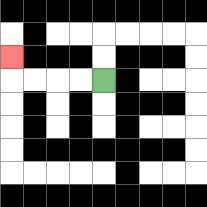{'start': '[4, 3]', 'end': '[0, 2]', 'path_directions': 'L,L,L,L,U', 'path_coordinates': '[[4, 3], [3, 3], [2, 3], [1, 3], [0, 3], [0, 2]]'}